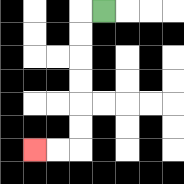{'start': '[4, 0]', 'end': '[1, 6]', 'path_directions': 'L,D,D,D,D,D,D,L,L', 'path_coordinates': '[[4, 0], [3, 0], [3, 1], [3, 2], [3, 3], [3, 4], [3, 5], [3, 6], [2, 6], [1, 6]]'}